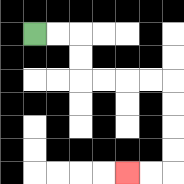{'start': '[1, 1]', 'end': '[5, 7]', 'path_directions': 'R,R,D,D,R,R,R,R,D,D,D,D,L,L', 'path_coordinates': '[[1, 1], [2, 1], [3, 1], [3, 2], [3, 3], [4, 3], [5, 3], [6, 3], [7, 3], [7, 4], [7, 5], [7, 6], [7, 7], [6, 7], [5, 7]]'}